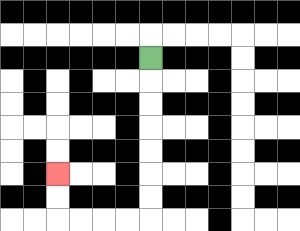{'start': '[6, 2]', 'end': '[2, 7]', 'path_directions': 'D,D,D,D,D,D,D,L,L,L,L,U,U', 'path_coordinates': '[[6, 2], [6, 3], [6, 4], [6, 5], [6, 6], [6, 7], [6, 8], [6, 9], [5, 9], [4, 9], [3, 9], [2, 9], [2, 8], [2, 7]]'}